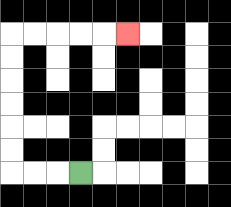{'start': '[3, 7]', 'end': '[5, 1]', 'path_directions': 'L,L,L,U,U,U,U,U,U,R,R,R,R,R', 'path_coordinates': '[[3, 7], [2, 7], [1, 7], [0, 7], [0, 6], [0, 5], [0, 4], [0, 3], [0, 2], [0, 1], [1, 1], [2, 1], [3, 1], [4, 1], [5, 1]]'}